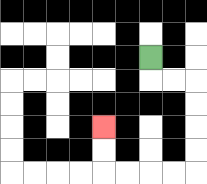{'start': '[6, 2]', 'end': '[4, 5]', 'path_directions': 'D,R,R,D,D,D,D,L,L,L,L,U,U', 'path_coordinates': '[[6, 2], [6, 3], [7, 3], [8, 3], [8, 4], [8, 5], [8, 6], [8, 7], [7, 7], [6, 7], [5, 7], [4, 7], [4, 6], [4, 5]]'}